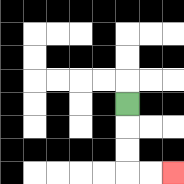{'start': '[5, 4]', 'end': '[7, 7]', 'path_directions': 'D,D,D,R,R', 'path_coordinates': '[[5, 4], [5, 5], [5, 6], [5, 7], [6, 7], [7, 7]]'}